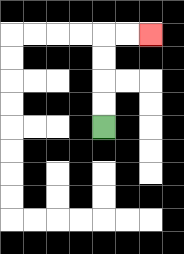{'start': '[4, 5]', 'end': '[6, 1]', 'path_directions': 'U,U,U,U,R,R', 'path_coordinates': '[[4, 5], [4, 4], [4, 3], [4, 2], [4, 1], [5, 1], [6, 1]]'}